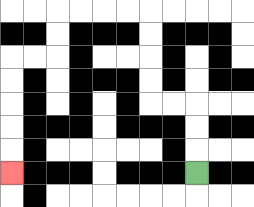{'start': '[8, 7]', 'end': '[0, 7]', 'path_directions': 'U,U,U,L,L,U,U,U,U,L,L,L,L,D,D,L,L,D,D,D,D,D', 'path_coordinates': '[[8, 7], [8, 6], [8, 5], [8, 4], [7, 4], [6, 4], [6, 3], [6, 2], [6, 1], [6, 0], [5, 0], [4, 0], [3, 0], [2, 0], [2, 1], [2, 2], [1, 2], [0, 2], [0, 3], [0, 4], [0, 5], [0, 6], [0, 7]]'}